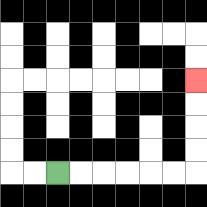{'start': '[2, 7]', 'end': '[8, 3]', 'path_directions': 'R,R,R,R,R,R,U,U,U,U', 'path_coordinates': '[[2, 7], [3, 7], [4, 7], [5, 7], [6, 7], [7, 7], [8, 7], [8, 6], [8, 5], [8, 4], [8, 3]]'}